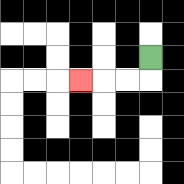{'start': '[6, 2]', 'end': '[3, 3]', 'path_directions': 'D,L,L,L', 'path_coordinates': '[[6, 2], [6, 3], [5, 3], [4, 3], [3, 3]]'}